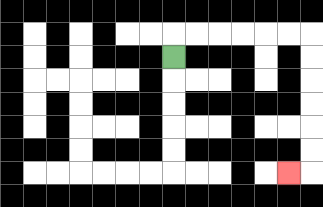{'start': '[7, 2]', 'end': '[12, 7]', 'path_directions': 'U,R,R,R,R,R,R,D,D,D,D,D,D,L', 'path_coordinates': '[[7, 2], [7, 1], [8, 1], [9, 1], [10, 1], [11, 1], [12, 1], [13, 1], [13, 2], [13, 3], [13, 4], [13, 5], [13, 6], [13, 7], [12, 7]]'}